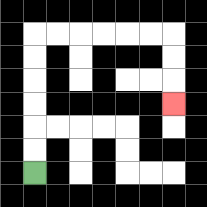{'start': '[1, 7]', 'end': '[7, 4]', 'path_directions': 'U,U,U,U,U,U,R,R,R,R,R,R,D,D,D', 'path_coordinates': '[[1, 7], [1, 6], [1, 5], [1, 4], [1, 3], [1, 2], [1, 1], [2, 1], [3, 1], [4, 1], [5, 1], [6, 1], [7, 1], [7, 2], [7, 3], [7, 4]]'}